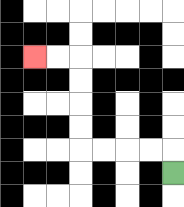{'start': '[7, 7]', 'end': '[1, 2]', 'path_directions': 'U,L,L,L,L,U,U,U,U,L,L', 'path_coordinates': '[[7, 7], [7, 6], [6, 6], [5, 6], [4, 6], [3, 6], [3, 5], [3, 4], [3, 3], [3, 2], [2, 2], [1, 2]]'}